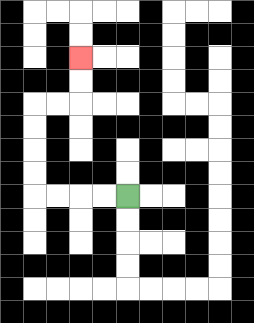{'start': '[5, 8]', 'end': '[3, 2]', 'path_directions': 'L,L,L,L,U,U,U,U,R,R,U,U', 'path_coordinates': '[[5, 8], [4, 8], [3, 8], [2, 8], [1, 8], [1, 7], [1, 6], [1, 5], [1, 4], [2, 4], [3, 4], [3, 3], [3, 2]]'}